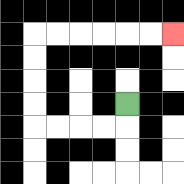{'start': '[5, 4]', 'end': '[7, 1]', 'path_directions': 'D,L,L,L,L,U,U,U,U,R,R,R,R,R,R', 'path_coordinates': '[[5, 4], [5, 5], [4, 5], [3, 5], [2, 5], [1, 5], [1, 4], [1, 3], [1, 2], [1, 1], [2, 1], [3, 1], [4, 1], [5, 1], [6, 1], [7, 1]]'}